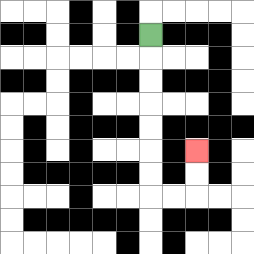{'start': '[6, 1]', 'end': '[8, 6]', 'path_directions': 'D,D,D,D,D,D,D,R,R,U,U', 'path_coordinates': '[[6, 1], [6, 2], [6, 3], [6, 4], [6, 5], [6, 6], [6, 7], [6, 8], [7, 8], [8, 8], [8, 7], [8, 6]]'}